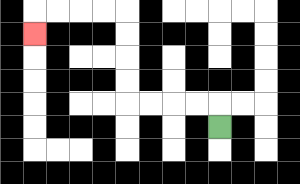{'start': '[9, 5]', 'end': '[1, 1]', 'path_directions': 'U,L,L,L,L,U,U,U,U,L,L,L,L,D', 'path_coordinates': '[[9, 5], [9, 4], [8, 4], [7, 4], [6, 4], [5, 4], [5, 3], [5, 2], [5, 1], [5, 0], [4, 0], [3, 0], [2, 0], [1, 0], [1, 1]]'}